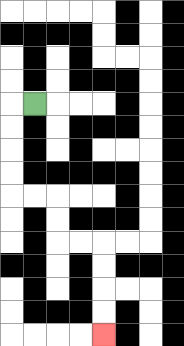{'start': '[1, 4]', 'end': '[4, 14]', 'path_directions': 'L,D,D,D,D,R,R,D,D,R,R,D,D,D,D', 'path_coordinates': '[[1, 4], [0, 4], [0, 5], [0, 6], [0, 7], [0, 8], [1, 8], [2, 8], [2, 9], [2, 10], [3, 10], [4, 10], [4, 11], [4, 12], [4, 13], [4, 14]]'}